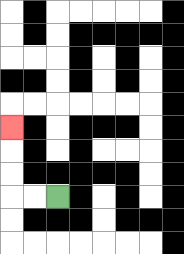{'start': '[2, 8]', 'end': '[0, 5]', 'path_directions': 'L,L,U,U,U', 'path_coordinates': '[[2, 8], [1, 8], [0, 8], [0, 7], [0, 6], [0, 5]]'}